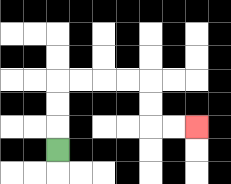{'start': '[2, 6]', 'end': '[8, 5]', 'path_directions': 'U,U,U,R,R,R,R,D,D,R,R', 'path_coordinates': '[[2, 6], [2, 5], [2, 4], [2, 3], [3, 3], [4, 3], [5, 3], [6, 3], [6, 4], [6, 5], [7, 5], [8, 5]]'}